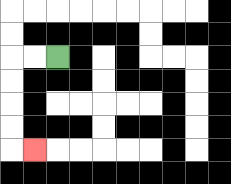{'start': '[2, 2]', 'end': '[1, 6]', 'path_directions': 'L,L,D,D,D,D,R', 'path_coordinates': '[[2, 2], [1, 2], [0, 2], [0, 3], [0, 4], [0, 5], [0, 6], [1, 6]]'}